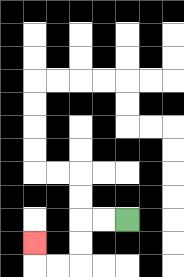{'start': '[5, 9]', 'end': '[1, 10]', 'path_directions': 'L,L,D,D,L,L,U', 'path_coordinates': '[[5, 9], [4, 9], [3, 9], [3, 10], [3, 11], [2, 11], [1, 11], [1, 10]]'}